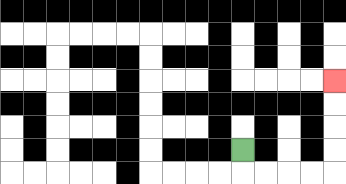{'start': '[10, 6]', 'end': '[14, 3]', 'path_directions': 'D,R,R,R,R,U,U,U,U', 'path_coordinates': '[[10, 6], [10, 7], [11, 7], [12, 7], [13, 7], [14, 7], [14, 6], [14, 5], [14, 4], [14, 3]]'}